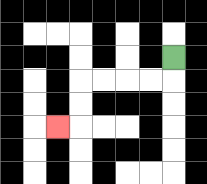{'start': '[7, 2]', 'end': '[2, 5]', 'path_directions': 'D,L,L,L,L,D,D,L', 'path_coordinates': '[[7, 2], [7, 3], [6, 3], [5, 3], [4, 3], [3, 3], [3, 4], [3, 5], [2, 5]]'}